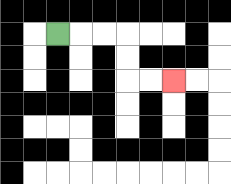{'start': '[2, 1]', 'end': '[7, 3]', 'path_directions': 'R,R,R,D,D,R,R', 'path_coordinates': '[[2, 1], [3, 1], [4, 1], [5, 1], [5, 2], [5, 3], [6, 3], [7, 3]]'}